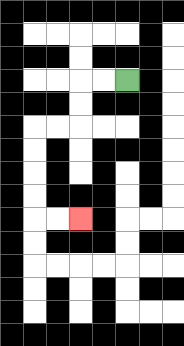{'start': '[5, 3]', 'end': '[3, 9]', 'path_directions': 'L,L,D,D,L,L,D,D,D,D,R,R', 'path_coordinates': '[[5, 3], [4, 3], [3, 3], [3, 4], [3, 5], [2, 5], [1, 5], [1, 6], [1, 7], [1, 8], [1, 9], [2, 9], [3, 9]]'}